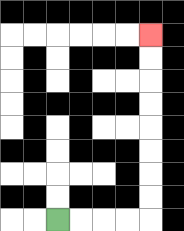{'start': '[2, 9]', 'end': '[6, 1]', 'path_directions': 'R,R,R,R,U,U,U,U,U,U,U,U', 'path_coordinates': '[[2, 9], [3, 9], [4, 9], [5, 9], [6, 9], [6, 8], [6, 7], [6, 6], [6, 5], [6, 4], [6, 3], [6, 2], [6, 1]]'}